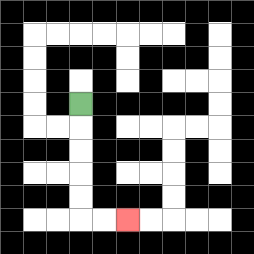{'start': '[3, 4]', 'end': '[5, 9]', 'path_directions': 'D,D,D,D,D,R,R', 'path_coordinates': '[[3, 4], [3, 5], [3, 6], [3, 7], [3, 8], [3, 9], [4, 9], [5, 9]]'}